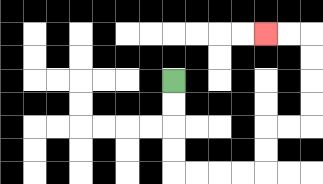{'start': '[7, 3]', 'end': '[11, 1]', 'path_directions': 'D,D,D,D,R,R,R,R,U,U,R,R,U,U,U,U,L,L', 'path_coordinates': '[[7, 3], [7, 4], [7, 5], [7, 6], [7, 7], [8, 7], [9, 7], [10, 7], [11, 7], [11, 6], [11, 5], [12, 5], [13, 5], [13, 4], [13, 3], [13, 2], [13, 1], [12, 1], [11, 1]]'}